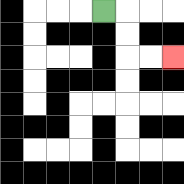{'start': '[4, 0]', 'end': '[7, 2]', 'path_directions': 'R,D,D,R,R', 'path_coordinates': '[[4, 0], [5, 0], [5, 1], [5, 2], [6, 2], [7, 2]]'}